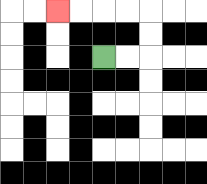{'start': '[4, 2]', 'end': '[2, 0]', 'path_directions': 'R,R,U,U,L,L,L,L', 'path_coordinates': '[[4, 2], [5, 2], [6, 2], [6, 1], [6, 0], [5, 0], [4, 0], [3, 0], [2, 0]]'}